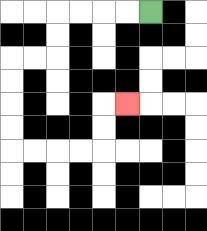{'start': '[6, 0]', 'end': '[5, 4]', 'path_directions': 'L,L,L,L,D,D,L,L,D,D,D,D,R,R,R,R,U,U,R', 'path_coordinates': '[[6, 0], [5, 0], [4, 0], [3, 0], [2, 0], [2, 1], [2, 2], [1, 2], [0, 2], [0, 3], [0, 4], [0, 5], [0, 6], [1, 6], [2, 6], [3, 6], [4, 6], [4, 5], [4, 4], [5, 4]]'}